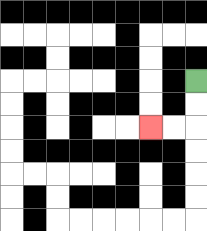{'start': '[8, 3]', 'end': '[6, 5]', 'path_directions': 'D,D,L,L', 'path_coordinates': '[[8, 3], [8, 4], [8, 5], [7, 5], [6, 5]]'}